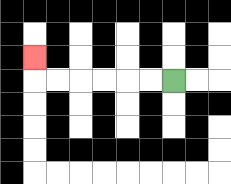{'start': '[7, 3]', 'end': '[1, 2]', 'path_directions': 'L,L,L,L,L,L,U', 'path_coordinates': '[[7, 3], [6, 3], [5, 3], [4, 3], [3, 3], [2, 3], [1, 3], [1, 2]]'}